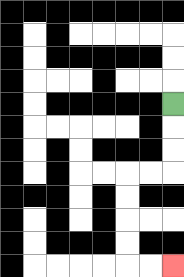{'start': '[7, 4]', 'end': '[7, 11]', 'path_directions': 'D,D,D,L,L,D,D,D,D,R,R', 'path_coordinates': '[[7, 4], [7, 5], [7, 6], [7, 7], [6, 7], [5, 7], [5, 8], [5, 9], [5, 10], [5, 11], [6, 11], [7, 11]]'}